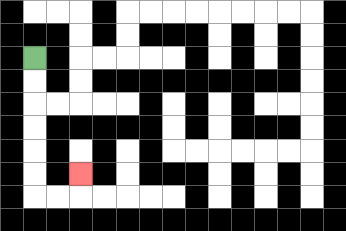{'start': '[1, 2]', 'end': '[3, 7]', 'path_directions': 'D,D,D,D,D,D,R,R,U', 'path_coordinates': '[[1, 2], [1, 3], [1, 4], [1, 5], [1, 6], [1, 7], [1, 8], [2, 8], [3, 8], [3, 7]]'}